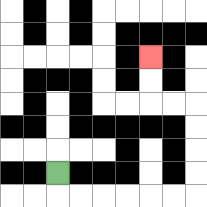{'start': '[2, 7]', 'end': '[6, 2]', 'path_directions': 'D,R,R,R,R,R,R,U,U,U,U,L,L,U,U', 'path_coordinates': '[[2, 7], [2, 8], [3, 8], [4, 8], [5, 8], [6, 8], [7, 8], [8, 8], [8, 7], [8, 6], [8, 5], [8, 4], [7, 4], [6, 4], [6, 3], [6, 2]]'}